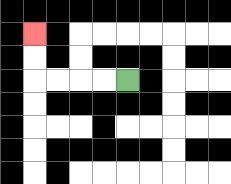{'start': '[5, 3]', 'end': '[1, 1]', 'path_directions': 'L,L,L,L,U,U', 'path_coordinates': '[[5, 3], [4, 3], [3, 3], [2, 3], [1, 3], [1, 2], [1, 1]]'}